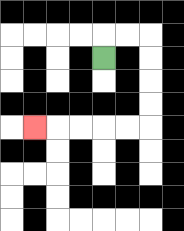{'start': '[4, 2]', 'end': '[1, 5]', 'path_directions': 'U,R,R,D,D,D,D,L,L,L,L,L', 'path_coordinates': '[[4, 2], [4, 1], [5, 1], [6, 1], [6, 2], [6, 3], [6, 4], [6, 5], [5, 5], [4, 5], [3, 5], [2, 5], [1, 5]]'}